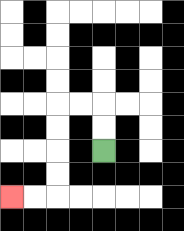{'start': '[4, 6]', 'end': '[0, 8]', 'path_directions': 'U,U,L,L,D,D,D,D,L,L', 'path_coordinates': '[[4, 6], [4, 5], [4, 4], [3, 4], [2, 4], [2, 5], [2, 6], [2, 7], [2, 8], [1, 8], [0, 8]]'}